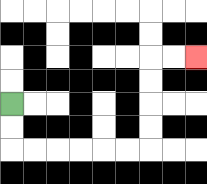{'start': '[0, 4]', 'end': '[8, 2]', 'path_directions': 'D,D,R,R,R,R,R,R,U,U,U,U,R,R', 'path_coordinates': '[[0, 4], [0, 5], [0, 6], [1, 6], [2, 6], [3, 6], [4, 6], [5, 6], [6, 6], [6, 5], [6, 4], [6, 3], [6, 2], [7, 2], [8, 2]]'}